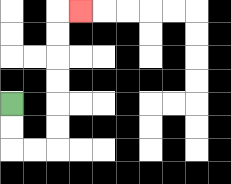{'start': '[0, 4]', 'end': '[3, 0]', 'path_directions': 'D,D,R,R,U,U,U,U,U,U,R', 'path_coordinates': '[[0, 4], [0, 5], [0, 6], [1, 6], [2, 6], [2, 5], [2, 4], [2, 3], [2, 2], [2, 1], [2, 0], [3, 0]]'}